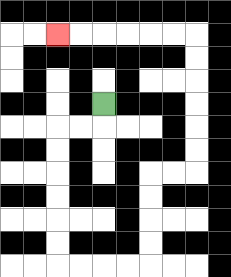{'start': '[4, 4]', 'end': '[2, 1]', 'path_directions': 'D,L,L,D,D,D,D,D,D,R,R,R,R,U,U,U,U,R,R,U,U,U,U,U,U,L,L,L,L,L,L', 'path_coordinates': '[[4, 4], [4, 5], [3, 5], [2, 5], [2, 6], [2, 7], [2, 8], [2, 9], [2, 10], [2, 11], [3, 11], [4, 11], [5, 11], [6, 11], [6, 10], [6, 9], [6, 8], [6, 7], [7, 7], [8, 7], [8, 6], [8, 5], [8, 4], [8, 3], [8, 2], [8, 1], [7, 1], [6, 1], [5, 1], [4, 1], [3, 1], [2, 1]]'}